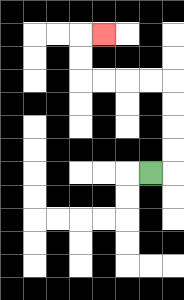{'start': '[6, 7]', 'end': '[4, 1]', 'path_directions': 'R,U,U,U,U,L,L,L,L,U,U,R', 'path_coordinates': '[[6, 7], [7, 7], [7, 6], [7, 5], [7, 4], [7, 3], [6, 3], [5, 3], [4, 3], [3, 3], [3, 2], [3, 1], [4, 1]]'}